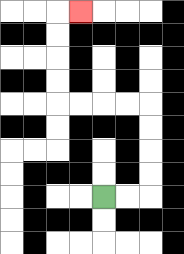{'start': '[4, 8]', 'end': '[3, 0]', 'path_directions': 'R,R,U,U,U,U,L,L,L,L,U,U,U,U,R', 'path_coordinates': '[[4, 8], [5, 8], [6, 8], [6, 7], [6, 6], [6, 5], [6, 4], [5, 4], [4, 4], [3, 4], [2, 4], [2, 3], [2, 2], [2, 1], [2, 0], [3, 0]]'}